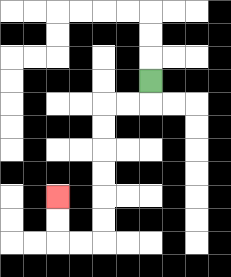{'start': '[6, 3]', 'end': '[2, 8]', 'path_directions': 'D,L,L,D,D,D,D,D,D,L,L,U,U', 'path_coordinates': '[[6, 3], [6, 4], [5, 4], [4, 4], [4, 5], [4, 6], [4, 7], [4, 8], [4, 9], [4, 10], [3, 10], [2, 10], [2, 9], [2, 8]]'}